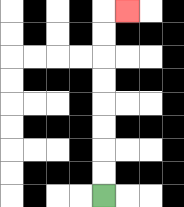{'start': '[4, 8]', 'end': '[5, 0]', 'path_directions': 'U,U,U,U,U,U,U,U,R', 'path_coordinates': '[[4, 8], [4, 7], [4, 6], [4, 5], [4, 4], [4, 3], [4, 2], [4, 1], [4, 0], [5, 0]]'}